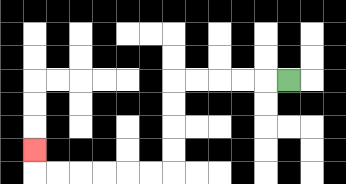{'start': '[12, 3]', 'end': '[1, 6]', 'path_directions': 'L,L,L,L,L,D,D,D,D,L,L,L,L,L,L,U', 'path_coordinates': '[[12, 3], [11, 3], [10, 3], [9, 3], [8, 3], [7, 3], [7, 4], [7, 5], [7, 6], [7, 7], [6, 7], [5, 7], [4, 7], [3, 7], [2, 7], [1, 7], [1, 6]]'}